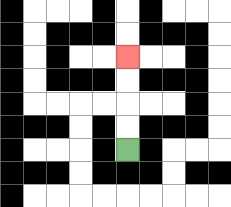{'start': '[5, 6]', 'end': '[5, 2]', 'path_directions': 'U,U,U,U', 'path_coordinates': '[[5, 6], [5, 5], [5, 4], [5, 3], [5, 2]]'}